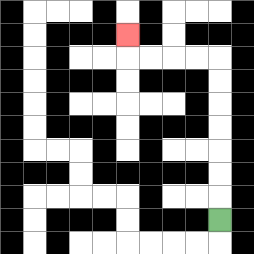{'start': '[9, 9]', 'end': '[5, 1]', 'path_directions': 'U,U,U,U,U,U,U,L,L,L,L,U', 'path_coordinates': '[[9, 9], [9, 8], [9, 7], [9, 6], [9, 5], [9, 4], [9, 3], [9, 2], [8, 2], [7, 2], [6, 2], [5, 2], [5, 1]]'}